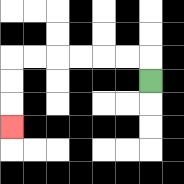{'start': '[6, 3]', 'end': '[0, 5]', 'path_directions': 'U,L,L,L,L,L,L,D,D,D', 'path_coordinates': '[[6, 3], [6, 2], [5, 2], [4, 2], [3, 2], [2, 2], [1, 2], [0, 2], [0, 3], [0, 4], [0, 5]]'}